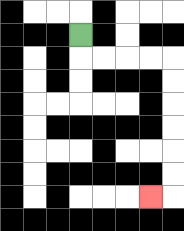{'start': '[3, 1]', 'end': '[6, 8]', 'path_directions': 'D,R,R,R,R,D,D,D,D,D,D,L', 'path_coordinates': '[[3, 1], [3, 2], [4, 2], [5, 2], [6, 2], [7, 2], [7, 3], [7, 4], [7, 5], [7, 6], [7, 7], [7, 8], [6, 8]]'}